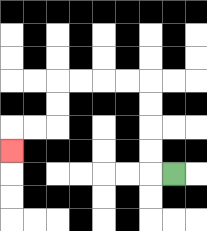{'start': '[7, 7]', 'end': '[0, 6]', 'path_directions': 'L,U,U,U,U,L,L,L,L,D,D,L,L,D', 'path_coordinates': '[[7, 7], [6, 7], [6, 6], [6, 5], [6, 4], [6, 3], [5, 3], [4, 3], [3, 3], [2, 3], [2, 4], [2, 5], [1, 5], [0, 5], [0, 6]]'}